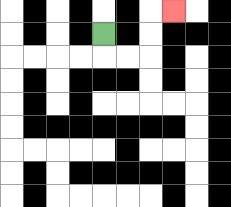{'start': '[4, 1]', 'end': '[7, 0]', 'path_directions': 'D,R,R,U,U,R', 'path_coordinates': '[[4, 1], [4, 2], [5, 2], [6, 2], [6, 1], [6, 0], [7, 0]]'}